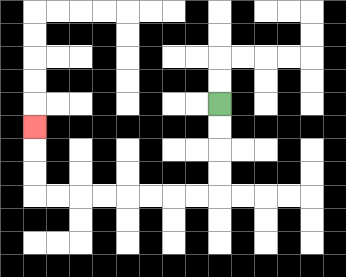{'start': '[9, 4]', 'end': '[1, 5]', 'path_directions': 'D,D,D,D,L,L,L,L,L,L,L,L,U,U,U', 'path_coordinates': '[[9, 4], [9, 5], [9, 6], [9, 7], [9, 8], [8, 8], [7, 8], [6, 8], [5, 8], [4, 8], [3, 8], [2, 8], [1, 8], [1, 7], [1, 6], [1, 5]]'}